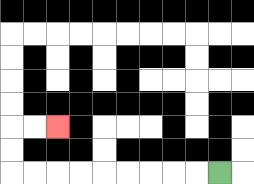{'start': '[9, 7]', 'end': '[2, 5]', 'path_directions': 'L,L,L,L,L,L,L,L,L,U,U,R,R', 'path_coordinates': '[[9, 7], [8, 7], [7, 7], [6, 7], [5, 7], [4, 7], [3, 7], [2, 7], [1, 7], [0, 7], [0, 6], [0, 5], [1, 5], [2, 5]]'}